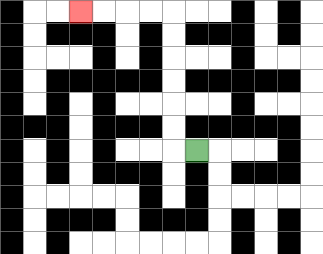{'start': '[8, 6]', 'end': '[3, 0]', 'path_directions': 'L,U,U,U,U,U,U,L,L,L,L', 'path_coordinates': '[[8, 6], [7, 6], [7, 5], [7, 4], [7, 3], [7, 2], [7, 1], [7, 0], [6, 0], [5, 0], [4, 0], [3, 0]]'}